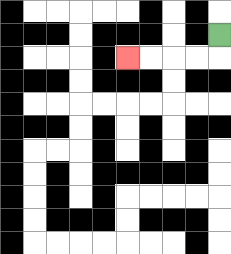{'start': '[9, 1]', 'end': '[5, 2]', 'path_directions': 'D,L,L,L,L', 'path_coordinates': '[[9, 1], [9, 2], [8, 2], [7, 2], [6, 2], [5, 2]]'}